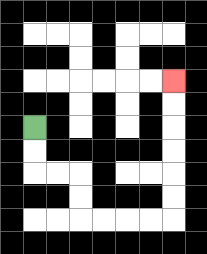{'start': '[1, 5]', 'end': '[7, 3]', 'path_directions': 'D,D,R,R,D,D,R,R,R,R,U,U,U,U,U,U', 'path_coordinates': '[[1, 5], [1, 6], [1, 7], [2, 7], [3, 7], [3, 8], [3, 9], [4, 9], [5, 9], [6, 9], [7, 9], [7, 8], [7, 7], [7, 6], [7, 5], [7, 4], [7, 3]]'}